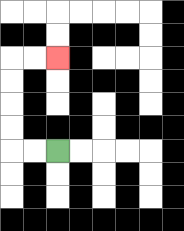{'start': '[2, 6]', 'end': '[2, 2]', 'path_directions': 'L,L,U,U,U,U,R,R', 'path_coordinates': '[[2, 6], [1, 6], [0, 6], [0, 5], [0, 4], [0, 3], [0, 2], [1, 2], [2, 2]]'}